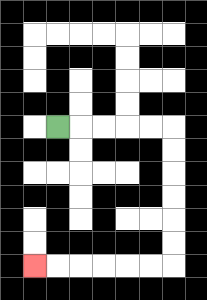{'start': '[2, 5]', 'end': '[1, 11]', 'path_directions': 'R,R,R,R,R,D,D,D,D,D,D,L,L,L,L,L,L', 'path_coordinates': '[[2, 5], [3, 5], [4, 5], [5, 5], [6, 5], [7, 5], [7, 6], [7, 7], [7, 8], [7, 9], [7, 10], [7, 11], [6, 11], [5, 11], [4, 11], [3, 11], [2, 11], [1, 11]]'}